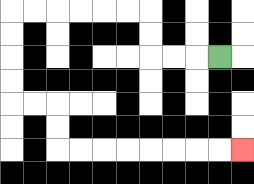{'start': '[9, 2]', 'end': '[10, 6]', 'path_directions': 'L,L,L,U,U,L,L,L,L,L,L,D,D,D,D,R,R,D,D,R,R,R,R,R,R,R,R', 'path_coordinates': '[[9, 2], [8, 2], [7, 2], [6, 2], [6, 1], [6, 0], [5, 0], [4, 0], [3, 0], [2, 0], [1, 0], [0, 0], [0, 1], [0, 2], [0, 3], [0, 4], [1, 4], [2, 4], [2, 5], [2, 6], [3, 6], [4, 6], [5, 6], [6, 6], [7, 6], [8, 6], [9, 6], [10, 6]]'}